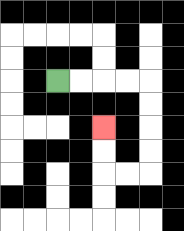{'start': '[2, 3]', 'end': '[4, 5]', 'path_directions': 'R,R,R,R,D,D,D,D,L,L,U,U', 'path_coordinates': '[[2, 3], [3, 3], [4, 3], [5, 3], [6, 3], [6, 4], [6, 5], [6, 6], [6, 7], [5, 7], [4, 7], [4, 6], [4, 5]]'}